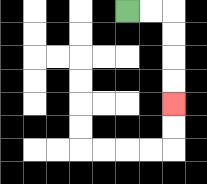{'start': '[5, 0]', 'end': '[7, 4]', 'path_directions': 'R,R,D,D,D,D', 'path_coordinates': '[[5, 0], [6, 0], [7, 0], [7, 1], [7, 2], [7, 3], [7, 4]]'}